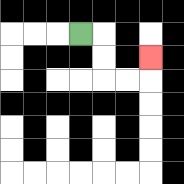{'start': '[3, 1]', 'end': '[6, 2]', 'path_directions': 'R,D,D,R,R,U', 'path_coordinates': '[[3, 1], [4, 1], [4, 2], [4, 3], [5, 3], [6, 3], [6, 2]]'}